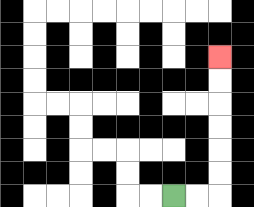{'start': '[7, 8]', 'end': '[9, 2]', 'path_directions': 'R,R,U,U,U,U,U,U', 'path_coordinates': '[[7, 8], [8, 8], [9, 8], [9, 7], [9, 6], [9, 5], [9, 4], [9, 3], [9, 2]]'}